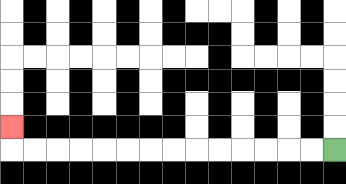{'start': '[14, 6]', 'end': '[0, 5]', 'path_directions': 'L,L,L,L,L,L,L,L,L,L,L,L,L,L,U', 'path_coordinates': '[[14, 6], [13, 6], [12, 6], [11, 6], [10, 6], [9, 6], [8, 6], [7, 6], [6, 6], [5, 6], [4, 6], [3, 6], [2, 6], [1, 6], [0, 6], [0, 5]]'}